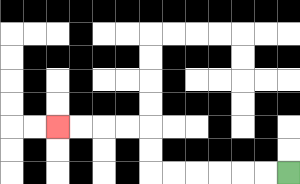{'start': '[12, 7]', 'end': '[2, 5]', 'path_directions': 'L,L,L,L,L,L,U,U,L,L,L,L', 'path_coordinates': '[[12, 7], [11, 7], [10, 7], [9, 7], [8, 7], [7, 7], [6, 7], [6, 6], [6, 5], [5, 5], [4, 5], [3, 5], [2, 5]]'}